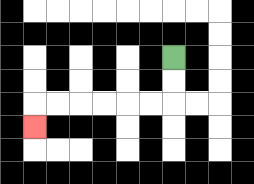{'start': '[7, 2]', 'end': '[1, 5]', 'path_directions': 'D,D,L,L,L,L,L,L,D', 'path_coordinates': '[[7, 2], [7, 3], [7, 4], [6, 4], [5, 4], [4, 4], [3, 4], [2, 4], [1, 4], [1, 5]]'}